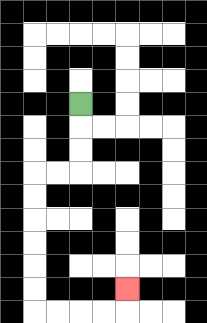{'start': '[3, 4]', 'end': '[5, 12]', 'path_directions': 'D,D,D,L,L,D,D,D,D,D,D,R,R,R,R,U', 'path_coordinates': '[[3, 4], [3, 5], [3, 6], [3, 7], [2, 7], [1, 7], [1, 8], [1, 9], [1, 10], [1, 11], [1, 12], [1, 13], [2, 13], [3, 13], [4, 13], [5, 13], [5, 12]]'}